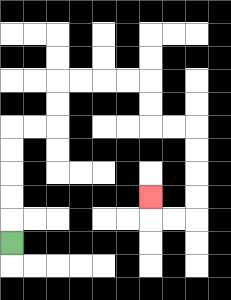{'start': '[0, 10]', 'end': '[6, 8]', 'path_directions': 'U,U,U,U,U,R,R,U,U,R,R,R,R,D,D,R,R,D,D,D,D,L,L,U', 'path_coordinates': '[[0, 10], [0, 9], [0, 8], [0, 7], [0, 6], [0, 5], [1, 5], [2, 5], [2, 4], [2, 3], [3, 3], [4, 3], [5, 3], [6, 3], [6, 4], [6, 5], [7, 5], [8, 5], [8, 6], [8, 7], [8, 8], [8, 9], [7, 9], [6, 9], [6, 8]]'}